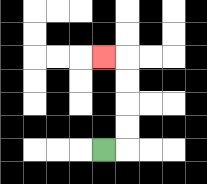{'start': '[4, 6]', 'end': '[4, 2]', 'path_directions': 'R,U,U,U,U,L', 'path_coordinates': '[[4, 6], [5, 6], [5, 5], [5, 4], [5, 3], [5, 2], [4, 2]]'}